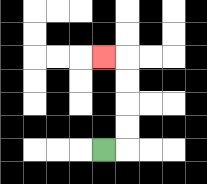{'start': '[4, 6]', 'end': '[4, 2]', 'path_directions': 'R,U,U,U,U,L', 'path_coordinates': '[[4, 6], [5, 6], [5, 5], [5, 4], [5, 3], [5, 2], [4, 2]]'}